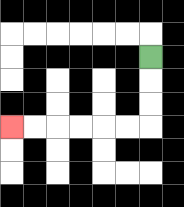{'start': '[6, 2]', 'end': '[0, 5]', 'path_directions': 'D,D,D,L,L,L,L,L,L', 'path_coordinates': '[[6, 2], [6, 3], [6, 4], [6, 5], [5, 5], [4, 5], [3, 5], [2, 5], [1, 5], [0, 5]]'}